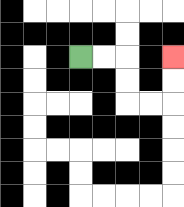{'start': '[3, 2]', 'end': '[7, 2]', 'path_directions': 'R,R,D,D,R,R,U,U', 'path_coordinates': '[[3, 2], [4, 2], [5, 2], [5, 3], [5, 4], [6, 4], [7, 4], [7, 3], [7, 2]]'}